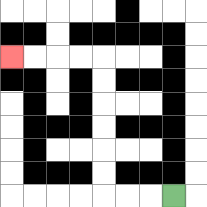{'start': '[7, 8]', 'end': '[0, 2]', 'path_directions': 'L,L,L,U,U,U,U,U,U,L,L,L,L', 'path_coordinates': '[[7, 8], [6, 8], [5, 8], [4, 8], [4, 7], [4, 6], [4, 5], [4, 4], [4, 3], [4, 2], [3, 2], [2, 2], [1, 2], [0, 2]]'}